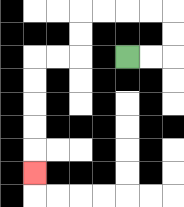{'start': '[5, 2]', 'end': '[1, 7]', 'path_directions': 'R,R,U,U,L,L,L,L,D,D,L,L,D,D,D,D,D', 'path_coordinates': '[[5, 2], [6, 2], [7, 2], [7, 1], [7, 0], [6, 0], [5, 0], [4, 0], [3, 0], [3, 1], [3, 2], [2, 2], [1, 2], [1, 3], [1, 4], [1, 5], [1, 6], [1, 7]]'}